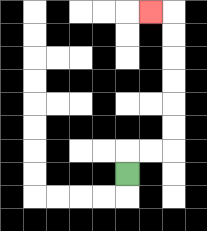{'start': '[5, 7]', 'end': '[6, 0]', 'path_directions': 'U,R,R,U,U,U,U,U,U,L', 'path_coordinates': '[[5, 7], [5, 6], [6, 6], [7, 6], [7, 5], [7, 4], [7, 3], [7, 2], [7, 1], [7, 0], [6, 0]]'}